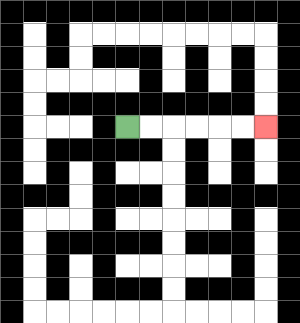{'start': '[5, 5]', 'end': '[11, 5]', 'path_directions': 'R,R,R,R,R,R', 'path_coordinates': '[[5, 5], [6, 5], [7, 5], [8, 5], [9, 5], [10, 5], [11, 5]]'}